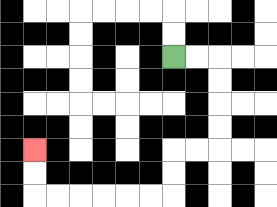{'start': '[7, 2]', 'end': '[1, 6]', 'path_directions': 'R,R,D,D,D,D,L,L,D,D,L,L,L,L,L,L,U,U', 'path_coordinates': '[[7, 2], [8, 2], [9, 2], [9, 3], [9, 4], [9, 5], [9, 6], [8, 6], [7, 6], [7, 7], [7, 8], [6, 8], [5, 8], [4, 8], [3, 8], [2, 8], [1, 8], [1, 7], [1, 6]]'}